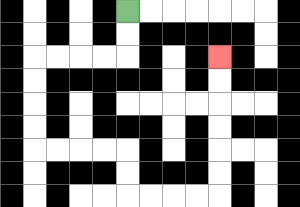{'start': '[5, 0]', 'end': '[9, 2]', 'path_directions': 'D,D,L,L,L,L,D,D,D,D,R,R,R,R,D,D,R,R,R,R,U,U,U,U,U,U', 'path_coordinates': '[[5, 0], [5, 1], [5, 2], [4, 2], [3, 2], [2, 2], [1, 2], [1, 3], [1, 4], [1, 5], [1, 6], [2, 6], [3, 6], [4, 6], [5, 6], [5, 7], [5, 8], [6, 8], [7, 8], [8, 8], [9, 8], [9, 7], [9, 6], [9, 5], [9, 4], [9, 3], [9, 2]]'}